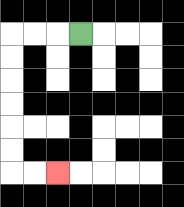{'start': '[3, 1]', 'end': '[2, 7]', 'path_directions': 'L,L,L,D,D,D,D,D,D,R,R', 'path_coordinates': '[[3, 1], [2, 1], [1, 1], [0, 1], [0, 2], [0, 3], [0, 4], [0, 5], [0, 6], [0, 7], [1, 7], [2, 7]]'}